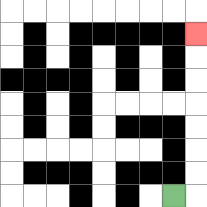{'start': '[7, 8]', 'end': '[8, 1]', 'path_directions': 'R,U,U,U,U,U,U,U', 'path_coordinates': '[[7, 8], [8, 8], [8, 7], [8, 6], [8, 5], [8, 4], [8, 3], [8, 2], [8, 1]]'}